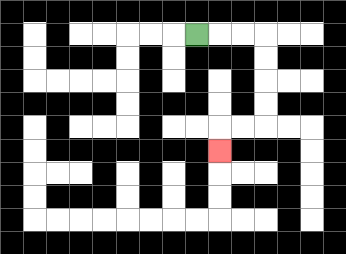{'start': '[8, 1]', 'end': '[9, 6]', 'path_directions': 'R,R,R,D,D,D,D,L,L,D', 'path_coordinates': '[[8, 1], [9, 1], [10, 1], [11, 1], [11, 2], [11, 3], [11, 4], [11, 5], [10, 5], [9, 5], [9, 6]]'}